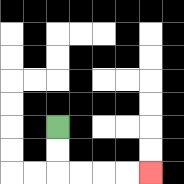{'start': '[2, 5]', 'end': '[6, 7]', 'path_directions': 'D,D,R,R,R,R', 'path_coordinates': '[[2, 5], [2, 6], [2, 7], [3, 7], [4, 7], [5, 7], [6, 7]]'}